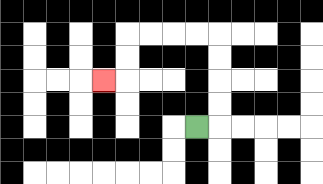{'start': '[8, 5]', 'end': '[4, 3]', 'path_directions': 'R,U,U,U,U,L,L,L,L,D,D,L', 'path_coordinates': '[[8, 5], [9, 5], [9, 4], [9, 3], [9, 2], [9, 1], [8, 1], [7, 1], [6, 1], [5, 1], [5, 2], [5, 3], [4, 3]]'}